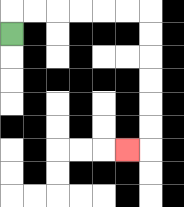{'start': '[0, 1]', 'end': '[5, 6]', 'path_directions': 'U,R,R,R,R,R,R,D,D,D,D,D,D,L', 'path_coordinates': '[[0, 1], [0, 0], [1, 0], [2, 0], [3, 0], [4, 0], [5, 0], [6, 0], [6, 1], [6, 2], [6, 3], [6, 4], [6, 5], [6, 6], [5, 6]]'}